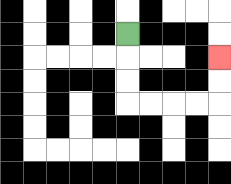{'start': '[5, 1]', 'end': '[9, 2]', 'path_directions': 'D,D,D,R,R,R,R,U,U', 'path_coordinates': '[[5, 1], [5, 2], [5, 3], [5, 4], [6, 4], [7, 4], [8, 4], [9, 4], [9, 3], [9, 2]]'}